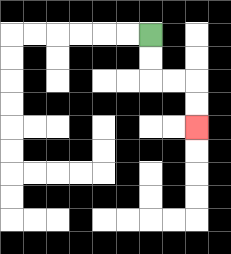{'start': '[6, 1]', 'end': '[8, 5]', 'path_directions': 'D,D,R,R,D,D', 'path_coordinates': '[[6, 1], [6, 2], [6, 3], [7, 3], [8, 3], [8, 4], [8, 5]]'}